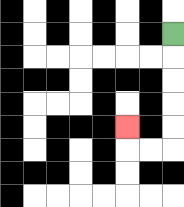{'start': '[7, 1]', 'end': '[5, 5]', 'path_directions': 'D,D,D,D,D,L,L,U', 'path_coordinates': '[[7, 1], [7, 2], [7, 3], [7, 4], [7, 5], [7, 6], [6, 6], [5, 6], [5, 5]]'}